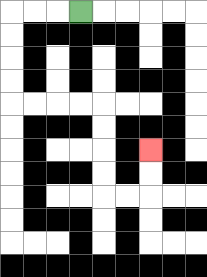{'start': '[3, 0]', 'end': '[6, 6]', 'path_directions': 'L,L,L,D,D,D,D,R,R,R,R,D,D,D,D,R,R,U,U', 'path_coordinates': '[[3, 0], [2, 0], [1, 0], [0, 0], [0, 1], [0, 2], [0, 3], [0, 4], [1, 4], [2, 4], [3, 4], [4, 4], [4, 5], [4, 6], [4, 7], [4, 8], [5, 8], [6, 8], [6, 7], [6, 6]]'}